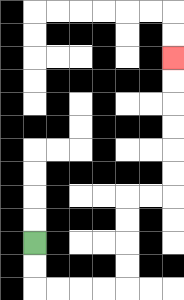{'start': '[1, 10]', 'end': '[7, 2]', 'path_directions': 'D,D,R,R,R,R,U,U,U,U,R,R,U,U,U,U,U,U', 'path_coordinates': '[[1, 10], [1, 11], [1, 12], [2, 12], [3, 12], [4, 12], [5, 12], [5, 11], [5, 10], [5, 9], [5, 8], [6, 8], [7, 8], [7, 7], [7, 6], [7, 5], [7, 4], [7, 3], [7, 2]]'}